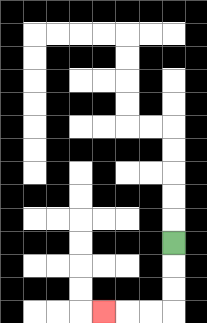{'start': '[7, 10]', 'end': '[4, 13]', 'path_directions': 'D,D,D,L,L,L', 'path_coordinates': '[[7, 10], [7, 11], [7, 12], [7, 13], [6, 13], [5, 13], [4, 13]]'}